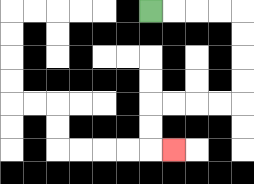{'start': '[6, 0]', 'end': '[7, 6]', 'path_directions': 'R,R,R,R,D,D,D,D,L,L,L,L,D,D,R', 'path_coordinates': '[[6, 0], [7, 0], [8, 0], [9, 0], [10, 0], [10, 1], [10, 2], [10, 3], [10, 4], [9, 4], [8, 4], [7, 4], [6, 4], [6, 5], [6, 6], [7, 6]]'}